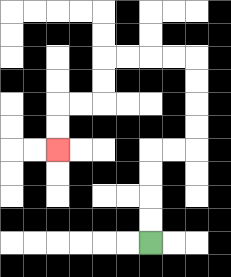{'start': '[6, 10]', 'end': '[2, 6]', 'path_directions': 'U,U,U,U,R,R,U,U,U,U,L,L,L,L,D,D,L,L,D,D', 'path_coordinates': '[[6, 10], [6, 9], [6, 8], [6, 7], [6, 6], [7, 6], [8, 6], [8, 5], [8, 4], [8, 3], [8, 2], [7, 2], [6, 2], [5, 2], [4, 2], [4, 3], [4, 4], [3, 4], [2, 4], [2, 5], [2, 6]]'}